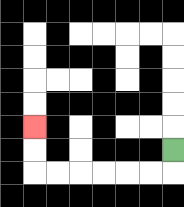{'start': '[7, 6]', 'end': '[1, 5]', 'path_directions': 'D,L,L,L,L,L,L,U,U', 'path_coordinates': '[[7, 6], [7, 7], [6, 7], [5, 7], [4, 7], [3, 7], [2, 7], [1, 7], [1, 6], [1, 5]]'}